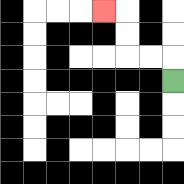{'start': '[7, 3]', 'end': '[4, 0]', 'path_directions': 'U,L,L,U,U,L', 'path_coordinates': '[[7, 3], [7, 2], [6, 2], [5, 2], [5, 1], [5, 0], [4, 0]]'}